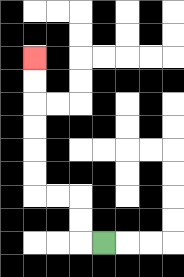{'start': '[4, 10]', 'end': '[1, 2]', 'path_directions': 'L,U,U,L,L,U,U,U,U,U,U', 'path_coordinates': '[[4, 10], [3, 10], [3, 9], [3, 8], [2, 8], [1, 8], [1, 7], [1, 6], [1, 5], [1, 4], [1, 3], [1, 2]]'}